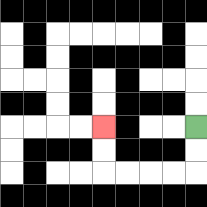{'start': '[8, 5]', 'end': '[4, 5]', 'path_directions': 'D,D,L,L,L,L,U,U', 'path_coordinates': '[[8, 5], [8, 6], [8, 7], [7, 7], [6, 7], [5, 7], [4, 7], [4, 6], [4, 5]]'}